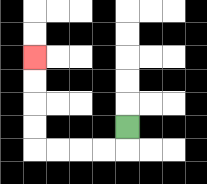{'start': '[5, 5]', 'end': '[1, 2]', 'path_directions': 'D,L,L,L,L,U,U,U,U', 'path_coordinates': '[[5, 5], [5, 6], [4, 6], [3, 6], [2, 6], [1, 6], [1, 5], [1, 4], [1, 3], [1, 2]]'}